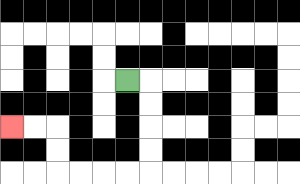{'start': '[5, 3]', 'end': '[0, 5]', 'path_directions': 'R,D,D,D,D,L,L,L,L,U,U,L,L', 'path_coordinates': '[[5, 3], [6, 3], [6, 4], [6, 5], [6, 6], [6, 7], [5, 7], [4, 7], [3, 7], [2, 7], [2, 6], [2, 5], [1, 5], [0, 5]]'}